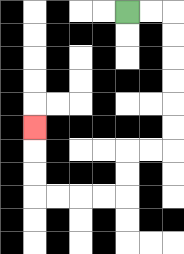{'start': '[5, 0]', 'end': '[1, 5]', 'path_directions': 'R,R,D,D,D,D,D,D,L,L,D,D,L,L,L,L,U,U,U', 'path_coordinates': '[[5, 0], [6, 0], [7, 0], [7, 1], [7, 2], [7, 3], [7, 4], [7, 5], [7, 6], [6, 6], [5, 6], [5, 7], [5, 8], [4, 8], [3, 8], [2, 8], [1, 8], [1, 7], [1, 6], [1, 5]]'}